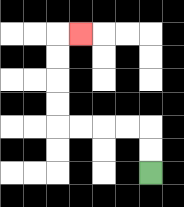{'start': '[6, 7]', 'end': '[3, 1]', 'path_directions': 'U,U,L,L,L,L,U,U,U,U,R', 'path_coordinates': '[[6, 7], [6, 6], [6, 5], [5, 5], [4, 5], [3, 5], [2, 5], [2, 4], [2, 3], [2, 2], [2, 1], [3, 1]]'}